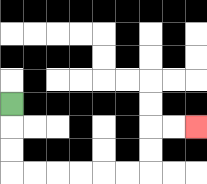{'start': '[0, 4]', 'end': '[8, 5]', 'path_directions': 'D,D,D,R,R,R,R,R,R,U,U,R,R', 'path_coordinates': '[[0, 4], [0, 5], [0, 6], [0, 7], [1, 7], [2, 7], [3, 7], [4, 7], [5, 7], [6, 7], [6, 6], [6, 5], [7, 5], [8, 5]]'}